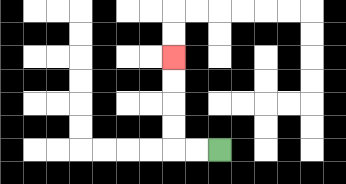{'start': '[9, 6]', 'end': '[7, 2]', 'path_directions': 'L,L,U,U,U,U', 'path_coordinates': '[[9, 6], [8, 6], [7, 6], [7, 5], [7, 4], [7, 3], [7, 2]]'}